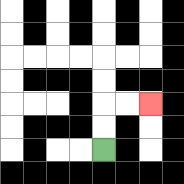{'start': '[4, 6]', 'end': '[6, 4]', 'path_directions': 'U,U,R,R', 'path_coordinates': '[[4, 6], [4, 5], [4, 4], [5, 4], [6, 4]]'}